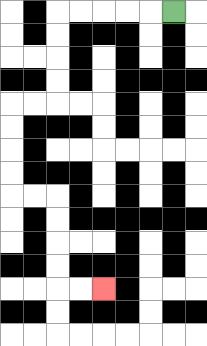{'start': '[7, 0]', 'end': '[4, 12]', 'path_directions': 'L,L,L,L,L,D,D,D,D,L,L,D,D,D,D,R,R,D,D,D,D,R,R', 'path_coordinates': '[[7, 0], [6, 0], [5, 0], [4, 0], [3, 0], [2, 0], [2, 1], [2, 2], [2, 3], [2, 4], [1, 4], [0, 4], [0, 5], [0, 6], [0, 7], [0, 8], [1, 8], [2, 8], [2, 9], [2, 10], [2, 11], [2, 12], [3, 12], [4, 12]]'}